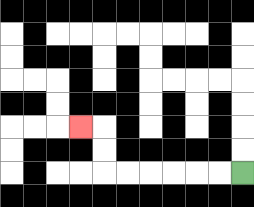{'start': '[10, 7]', 'end': '[3, 5]', 'path_directions': 'L,L,L,L,L,L,U,U,L', 'path_coordinates': '[[10, 7], [9, 7], [8, 7], [7, 7], [6, 7], [5, 7], [4, 7], [4, 6], [4, 5], [3, 5]]'}